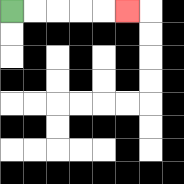{'start': '[0, 0]', 'end': '[5, 0]', 'path_directions': 'R,R,R,R,R', 'path_coordinates': '[[0, 0], [1, 0], [2, 0], [3, 0], [4, 0], [5, 0]]'}